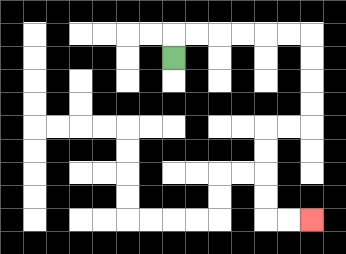{'start': '[7, 2]', 'end': '[13, 9]', 'path_directions': 'U,R,R,R,R,R,R,D,D,D,D,L,L,D,D,D,D,R,R', 'path_coordinates': '[[7, 2], [7, 1], [8, 1], [9, 1], [10, 1], [11, 1], [12, 1], [13, 1], [13, 2], [13, 3], [13, 4], [13, 5], [12, 5], [11, 5], [11, 6], [11, 7], [11, 8], [11, 9], [12, 9], [13, 9]]'}